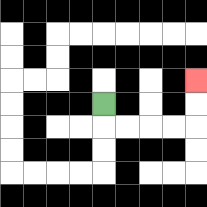{'start': '[4, 4]', 'end': '[8, 3]', 'path_directions': 'D,R,R,R,R,U,U', 'path_coordinates': '[[4, 4], [4, 5], [5, 5], [6, 5], [7, 5], [8, 5], [8, 4], [8, 3]]'}